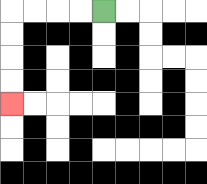{'start': '[4, 0]', 'end': '[0, 4]', 'path_directions': 'L,L,L,L,D,D,D,D', 'path_coordinates': '[[4, 0], [3, 0], [2, 0], [1, 0], [0, 0], [0, 1], [0, 2], [0, 3], [0, 4]]'}